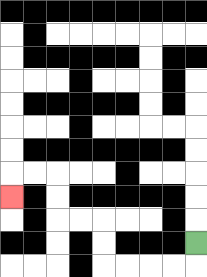{'start': '[8, 10]', 'end': '[0, 8]', 'path_directions': 'D,L,L,L,L,U,U,L,L,U,U,L,L,D', 'path_coordinates': '[[8, 10], [8, 11], [7, 11], [6, 11], [5, 11], [4, 11], [4, 10], [4, 9], [3, 9], [2, 9], [2, 8], [2, 7], [1, 7], [0, 7], [0, 8]]'}